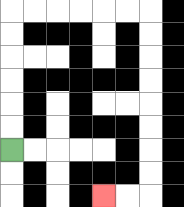{'start': '[0, 6]', 'end': '[4, 8]', 'path_directions': 'U,U,U,U,U,U,R,R,R,R,R,R,D,D,D,D,D,D,D,D,L,L', 'path_coordinates': '[[0, 6], [0, 5], [0, 4], [0, 3], [0, 2], [0, 1], [0, 0], [1, 0], [2, 0], [3, 0], [4, 0], [5, 0], [6, 0], [6, 1], [6, 2], [6, 3], [6, 4], [6, 5], [6, 6], [6, 7], [6, 8], [5, 8], [4, 8]]'}